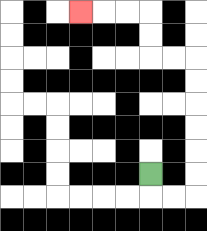{'start': '[6, 7]', 'end': '[3, 0]', 'path_directions': 'D,R,R,U,U,U,U,U,U,L,L,U,U,L,L,L', 'path_coordinates': '[[6, 7], [6, 8], [7, 8], [8, 8], [8, 7], [8, 6], [8, 5], [8, 4], [8, 3], [8, 2], [7, 2], [6, 2], [6, 1], [6, 0], [5, 0], [4, 0], [3, 0]]'}